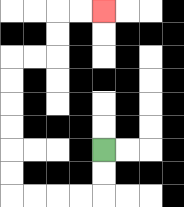{'start': '[4, 6]', 'end': '[4, 0]', 'path_directions': 'D,D,L,L,L,L,U,U,U,U,U,U,R,R,U,U,R,R', 'path_coordinates': '[[4, 6], [4, 7], [4, 8], [3, 8], [2, 8], [1, 8], [0, 8], [0, 7], [0, 6], [0, 5], [0, 4], [0, 3], [0, 2], [1, 2], [2, 2], [2, 1], [2, 0], [3, 0], [4, 0]]'}